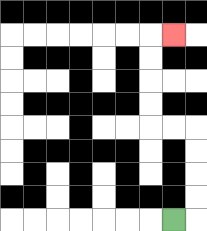{'start': '[7, 9]', 'end': '[7, 1]', 'path_directions': 'R,U,U,U,U,L,L,U,U,U,U,R', 'path_coordinates': '[[7, 9], [8, 9], [8, 8], [8, 7], [8, 6], [8, 5], [7, 5], [6, 5], [6, 4], [6, 3], [6, 2], [6, 1], [7, 1]]'}